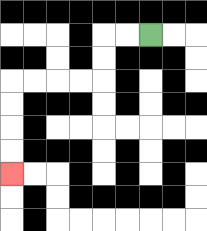{'start': '[6, 1]', 'end': '[0, 7]', 'path_directions': 'L,L,D,D,L,L,L,L,D,D,D,D', 'path_coordinates': '[[6, 1], [5, 1], [4, 1], [4, 2], [4, 3], [3, 3], [2, 3], [1, 3], [0, 3], [0, 4], [0, 5], [0, 6], [0, 7]]'}